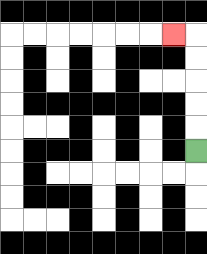{'start': '[8, 6]', 'end': '[7, 1]', 'path_directions': 'U,U,U,U,U,L', 'path_coordinates': '[[8, 6], [8, 5], [8, 4], [8, 3], [8, 2], [8, 1], [7, 1]]'}